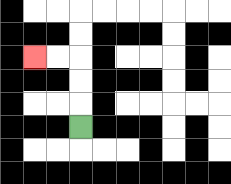{'start': '[3, 5]', 'end': '[1, 2]', 'path_directions': 'U,U,U,L,L', 'path_coordinates': '[[3, 5], [3, 4], [3, 3], [3, 2], [2, 2], [1, 2]]'}